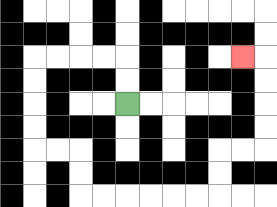{'start': '[5, 4]', 'end': '[10, 2]', 'path_directions': 'U,U,L,L,L,L,D,D,D,D,R,R,D,D,R,R,R,R,R,R,U,U,R,R,U,U,U,U,L', 'path_coordinates': '[[5, 4], [5, 3], [5, 2], [4, 2], [3, 2], [2, 2], [1, 2], [1, 3], [1, 4], [1, 5], [1, 6], [2, 6], [3, 6], [3, 7], [3, 8], [4, 8], [5, 8], [6, 8], [7, 8], [8, 8], [9, 8], [9, 7], [9, 6], [10, 6], [11, 6], [11, 5], [11, 4], [11, 3], [11, 2], [10, 2]]'}